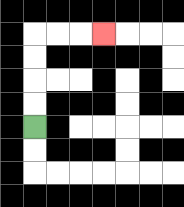{'start': '[1, 5]', 'end': '[4, 1]', 'path_directions': 'U,U,U,U,R,R,R', 'path_coordinates': '[[1, 5], [1, 4], [1, 3], [1, 2], [1, 1], [2, 1], [3, 1], [4, 1]]'}